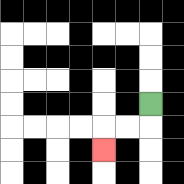{'start': '[6, 4]', 'end': '[4, 6]', 'path_directions': 'D,L,L,D', 'path_coordinates': '[[6, 4], [6, 5], [5, 5], [4, 5], [4, 6]]'}